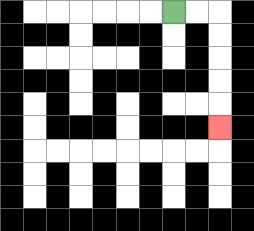{'start': '[7, 0]', 'end': '[9, 5]', 'path_directions': 'R,R,D,D,D,D,D', 'path_coordinates': '[[7, 0], [8, 0], [9, 0], [9, 1], [9, 2], [9, 3], [9, 4], [9, 5]]'}